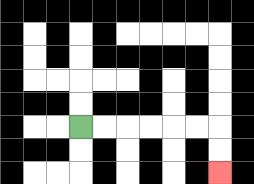{'start': '[3, 5]', 'end': '[9, 7]', 'path_directions': 'R,R,R,R,R,R,D,D', 'path_coordinates': '[[3, 5], [4, 5], [5, 5], [6, 5], [7, 5], [8, 5], [9, 5], [9, 6], [9, 7]]'}